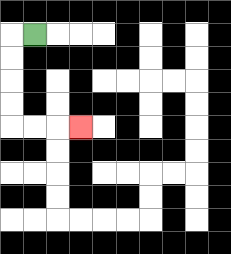{'start': '[1, 1]', 'end': '[3, 5]', 'path_directions': 'L,D,D,D,D,R,R,R', 'path_coordinates': '[[1, 1], [0, 1], [0, 2], [0, 3], [0, 4], [0, 5], [1, 5], [2, 5], [3, 5]]'}